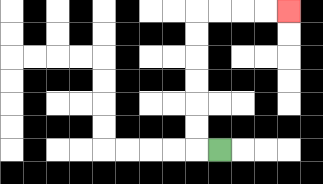{'start': '[9, 6]', 'end': '[12, 0]', 'path_directions': 'L,U,U,U,U,U,U,R,R,R,R', 'path_coordinates': '[[9, 6], [8, 6], [8, 5], [8, 4], [8, 3], [8, 2], [8, 1], [8, 0], [9, 0], [10, 0], [11, 0], [12, 0]]'}